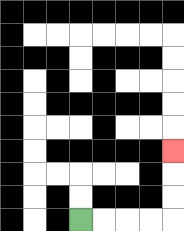{'start': '[3, 9]', 'end': '[7, 6]', 'path_directions': 'R,R,R,R,U,U,U', 'path_coordinates': '[[3, 9], [4, 9], [5, 9], [6, 9], [7, 9], [7, 8], [7, 7], [7, 6]]'}